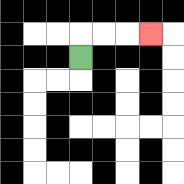{'start': '[3, 2]', 'end': '[6, 1]', 'path_directions': 'U,R,R,R', 'path_coordinates': '[[3, 2], [3, 1], [4, 1], [5, 1], [6, 1]]'}